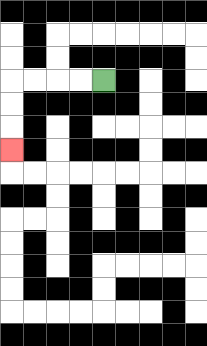{'start': '[4, 3]', 'end': '[0, 6]', 'path_directions': 'L,L,L,L,D,D,D', 'path_coordinates': '[[4, 3], [3, 3], [2, 3], [1, 3], [0, 3], [0, 4], [0, 5], [0, 6]]'}